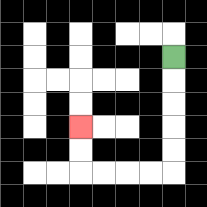{'start': '[7, 2]', 'end': '[3, 5]', 'path_directions': 'D,D,D,D,D,L,L,L,L,U,U', 'path_coordinates': '[[7, 2], [7, 3], [7, 4], [7, 5], [7, 6], [7, 7], [6, 7], [5, 7], [4, 7], [3, 7], [3, 6], [3, 5]]'}